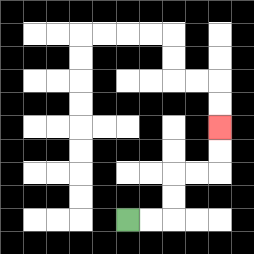{'start': '[5, 9]', 'end': '[9, 5]', 'path_directions': 'R,R,U,U,R,R,U,U', 'path_coordinates': '[[5, 9], [6, 9], [7, 9], [7, 8], [7, 7], [8, 7], [9, 7], [9, 6], [9, 5]]'}